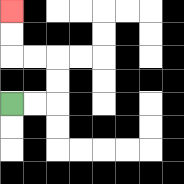{'start': '[0, 4]', 'end': '[0, 0]', 'path_directions': 'R,R,U,U,L,L,U,U', 'path_coordinates': '[[0, 4], [1, 4], [2, 4], [2, 3], [2, 2], [1, 2], [0, 2], [0, 1], [0, 0]]'}